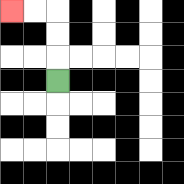{'start': '[2, 3]', 'end': '[0, 0]', 'path_directions': 'U,U,U,L,L', 'path_coordinates': '[[2, 3], [2, 2], [2, 1], [2, 0], [1, 0], [0, 0]]'}